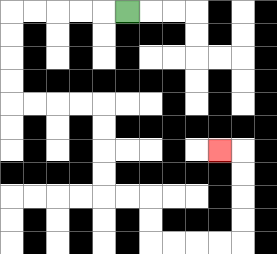{'start': '[5, 0]', 'end': '[9, 6]', 'path_directions': 'L,L,L,L,L,D,D,D,D,R,R,R,R,D,D,D,D,R,R,D,D,R,R,R,R,U,U,U,U,L', 'path_coordinates': '[[5, 0], [4, 0], [3, 0], [2, 0], [1, 0], [0, 0], [0, 1], [0, 2], [0, 3], [0, 4], [1, 4], [2, 4], [3, 4], [4, 4], [4, 5], [4, 6], [4, 7], [4, 8], [5, 8], [6, 8], [6, 9], [6, 10], [7, 10], [8, 10], [9, 10], [10, 10], [10, 9], [10, 8], [10, 7], [10, 6], [9, 6]]'}